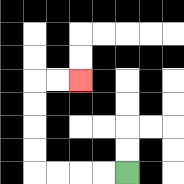{'start': '[5, 7]', 'end': '[3, 3]', 'path_directions': 'L,L,L,L,U,U,U,U,R,R', 'path_coordinates': '[[5, 7], [4, 7], [3, 7], [2, 7], [1, 7], [1, 6], [1, 5], [1, 4], [1, 3], [2, 3], [3, 3]]'}